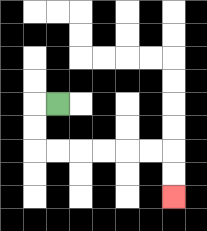{'start': '[2, 4]', 'end': '[7, 8]', 'path_directions': 'L,D,D,R,R,R,R,R,R,D,D', 'path_coordinates': '[[2, 4], [1, 4], [1, 5], [1, 6], [2, 6], [3, 6], [4, 6], [5, 6], [6, 6], [7, 6], [7, 7], [7, 8]]'}